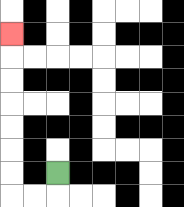{'start': '[2, 7]', 'end': '[0, 1]', 'path_directions': 'D,L,L,U,U,U,U,U,U,U', 'path_coordinates': '[[2, 7], [2, 8], [1, 8], [0, 8], [0, 7], [0, 6], [0, 5], [0, 4], [0, 3], [0, 2], [0, 1]]'}